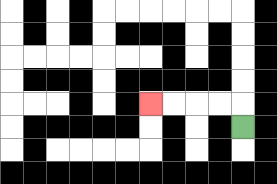{'start': '[10, 5]', 'end': '[6, 4]', 'path_directions': 'U,L,L,L,L', 'path_coordinates': '[[10, 5], [10, 4], [9, 4], [8, 4], [7, 4], [6, 4]]'}